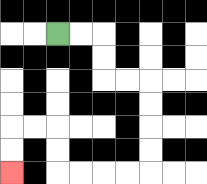{'start': '[2, 1]', 'end': '[0, 7]', 'path_directions': 'R,R,D,D,R,R,D,D,D,D,L,L,L,L,U,U,L,L,D,D', 'path_coordinates': '[[2, 1], [3, 1], [4, 1], [4, 2], [4, 3], [5, 3], [6, 3], [6, 4], [6, 5], [6, 6], [6, 7], [5, 7], [4, 7], [3, 7], [2, 7], [2, 6], [2, 5], [1, 5], [0, 5], [0, 6], [0, 7]]'}